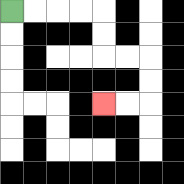{'start': '[0, 0]', 'end': '[4, 4]', 'path_directions': 'R,R,R,R,D,D,R,R,D,D,L,L', 'path_coordinates': '[[0, 0], [1, 0], [2, 0], [3, 0], [4, 0], [4, 1], [4, 2], [5, 2], [6, 2], [6, 3], [6, 4], [5, 4], [4, 4]]'}